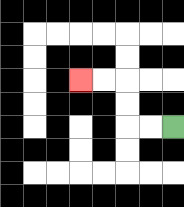{'start': '[7, 5]', 'end': '[3, 3]', 'path_directions': 'L,L,U,U,L,L', 'path_coordinates': '[[7, 5], [6, 5], [5, 5], [5, 4], [5, 3], [4, 3], [3, 3]]'}